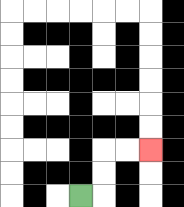{'start': '[3, 8]', 'end': '[6, 6]', 'path_directions': 'R,U,U,R,R', 'path_coordinates': '[[3, 8], [4, 8], [4, 7], [4, 6], [5, 6], [6, 6]]'}